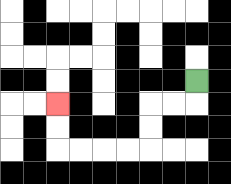{'start': '[8, 3]', 'end': '[2, 4]', 'path_directions': 'D,L,L,D,D,L,L,L,L,U,U', 'path_coordinates': '[[8, 3], [8, 4], [7, 4], [6, 4], [6, 5], [6, 6], [5, 6], [4, 6], [3, 6], [2, 6], [2, 5], [2, 4]]'}